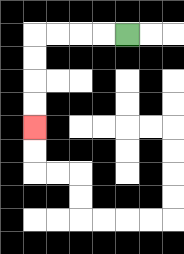{'start': '[5, 1]', 'end': '[1, 5]', 'path_directions': 'L,L,L,L,D,D,D,D', 'path_coordinates': '[[5, 1], [4, 1], [3, 1], [2, 1], [1, 1], [1, 2], [1, 3], [1, 4], [1, 5]]'}